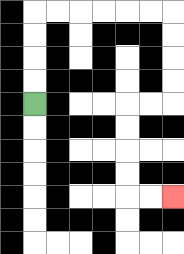{'start': '[1, 4]', 'end': '[7, 8]', 'path_directions': 'U,U,U,U,R,R,R,R,R,R,D,D,D,D,L,L,D,D,D,D,R,R', 'path_coordinates': '[[1, 4], [1, 3], [1, 2], [1, 1], [1, 0], [2, 0], [3, 0], [4, 0], [5, 0], [6, 0], [7, 0], [7, 1], [7, 2], [7, 3], [7, 4], [6, 4], [5, 4], [5, 5], [5, 6], [5, 7], [5, 8], [6, 8], [7, 8]]'}